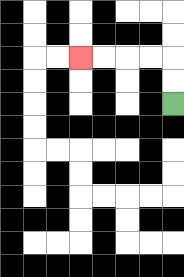{'start': '[7, 4]', 'end': '[3, 2]', 'path_directions': 'U,U,L,L,L,L', 'path_coordinates': '[[7, 4], [7, 3], [7, 2], [6, 2], [5, 2], [4, 2], [3, 2]]'}